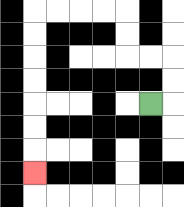{'start': '[6, 4]', 'end': '[1, 7]', 'path_directions': 'R,U,U,L,L,U,U,L,L,L,L,D,D,D,D,D,D,D', 'path_coordinates': '[[6, 4], [7, 4], [7, 3], [7, 2], [6, 2], [5, 2], [5, 1], [5, 0], [4, 0], [3, 0], [2, 0], [1, 0], [1, 1], [1, 2], [1, 3], [1, 4], [1, 5], [1, 6], [1, 7]]'}